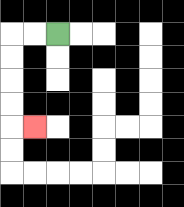{'start': '[2, 1]', 'end': '[1, 5]', 'path_directions': 'L,L,D,D,D,D,R', 'path_coordinates': '[[2, 1], [1, 1], [0, 1], [0, 2], [0, 3], [0, 4], [0, 5], [1, 5]]'}